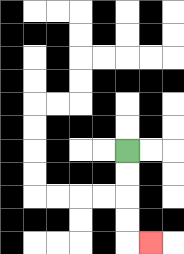{'start': '[5, 6]', 'end': '[6, 10]', 'path_directions': 'D,D,D,D,R', 'path_coordinates': '[[5, 6], [5, 7], [5, 8], [5, 9], [5, 10], [6, 10]]'}